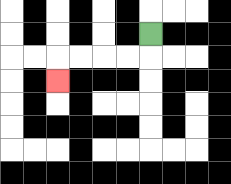{'start': '[6, 1]', 'end': '[2, 3]', 'path_directions': 'D,L,L,L,L,D', 'path_coordinates': '[[6, 1], [6, 2], [5, 2], [4, 2], [3, 2], [2, 2], [2, 3]]'}